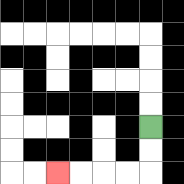{'start': '[6, 5]', 'end': '[2, 7]', 'path_directions': 'D,D,L,L,L,L', 'path_coordinates': '[[6, 5], [6, 6], [6, 7], [5, 7], [4, 7], [3, 7], [2, 7]]'}